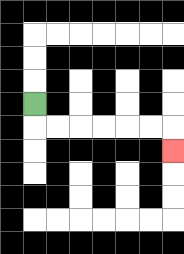{'start': '[1, 4]', 'end': '[7, 6]', 'path_directions': 'D,R,R,R,R,R,R,D', 'path_coordinates': '[[1, 4], [1, 5], [2, 5], [3, 5], [4, 5], [5, 5], [6, 5], [7, 5], [7, 6]]'}